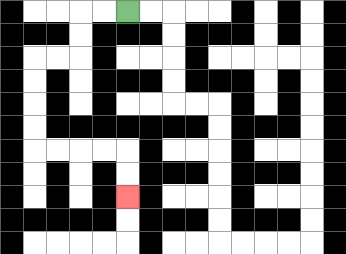{'start': '[5, 0]', 'end': '[5, 8]', 'path_directions': 'L,L,D,D,L,L,D,D,D,D,R,R,R,R,D,D', 'path_coordinates': '[[5, 0], [4, 0], [3, 0], [3, 1], [3, 2], [2, 2], [1, 2], [1, 3], [1, 4], [1, 5], [1, 6], [2, 6], [3, 6], [4, 6], [5, 6], [5, 7], [5, 8]]'}